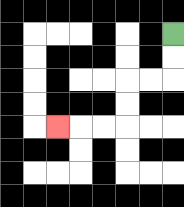{'start': '[7, 1]', 'end': '[2, 5]', 'path_directions': 'D,D,L,L,D,D,L,L,L', 'path_coordinates': '[[7, 1], [7, 2], [7, 3], [6, 3], [5, 3], [5, 4], [5, 5], [4, 5], [3, 5], [2, 5]]'}